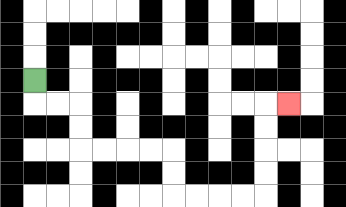{'start': '[1, 3]', 'end': '[12, 4]', 'path_directions': 'D,R,R,D,D,R,R,R,R,D,D,R,R,R,R,U,U,U,U,R', 'path_coordinates': '[[1, 3], [1, 4], [2, 4], [3, 4], [3, 5], [3, 6], [4, 6], [5, 6], [6, 6], [7, 6], [7, 7], [7, 8], [8, 8], [9, 8], [10, 8], [11, 8], [11, 7], [11, 6], [11, 5], [11, 4], [12, 4]]'}